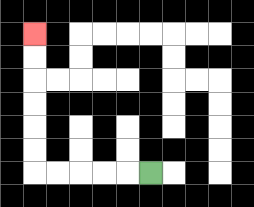{'start': '[6, 7]', 'end': '[1, 1]', 'path_directions': 'L,L,L,L,L,U,U,U,U,U,U', 'path_coordinates': '[[6, 7], [5, 7], [4, 7], [3, 7], [2, 7], [1, 7], [1, 6], [1, 5], [1, 4], [1, 3], [1, 2], [1, 1]]'}